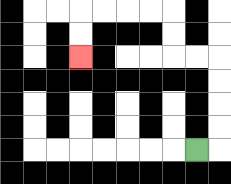{'start': '[8, 6]', 'end': '[3, 2]', 'path_directions': 'R,U,U,U,U,L,L,U,U,L,L,L,L,D,D', 'path_coordinates': '[[8, 6], [9, 6], [9, 5], [9, 4], [9, 3], [9, 2], [8, 2], [7, 2], [7, 1], [7, 0], [6, 0], [5, 0], [4, 0], [3, 0], [3, 1], [3, 2]]'}